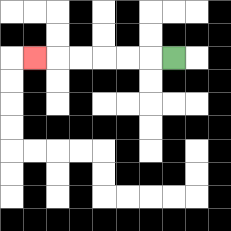{'start': '[7, 2]', 'end': '[1, 2]', 'path_directions': 'L,L,L,L,L,L', 'path_coordinates': '[[7, 2], [6, 2], [5, 2], [4, 2], [3, 2], [2, 2], [1, 2]]'}